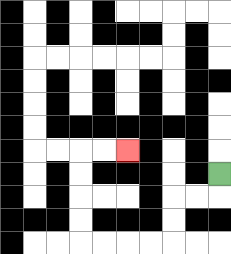{'start': '[9, 7]', 'end': '[5, 6]', 'path_directions': 'D,L,L,D,D,L,L,L,L,U,U,U,U,R,R', 'path_coordinates': '[[9, 7], [9, 8], [8, 8], [7, 8], [7, 9], [7, 10], [6, 10], [5, 10], [4, 10], [3, 10], [3, 9], [3, 8], [3, 7], [3, 6], [4, 6], [5, 6]]'}